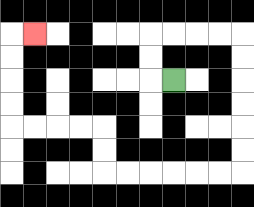{'start': '[7, 3]', 'end': '[1, 1]', 'path_directions': 'L,U,U,R,R,R,R,D,D,D,D,D,D,L,L,L,L,L,L,U,U,L,L,L,L,U,U,U,U,R', 'path_coordinates': '[[7, 3], [6, 3], [6, 2], [6, 1], [7, 1], [8, 1], [9, 1], [10, 1], [10, 2], [10, 3], [10, 4], [10, 5], [10, 6], [10, 7], [9, 7], [8, 7], [7, 7], [6, 7], [5, 7], [4, 7], [4, 6], [4, 5], [3, 5], [2, 5], [1, 5], [0, 5], [0, 4], [0, 3], [0, 2], [0, 1], [1, 1]]'}